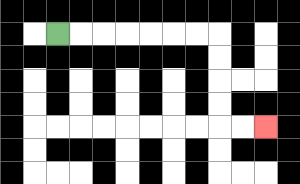{'start': '[2, 1]', 'end': '[11, 5]', 'path_directions': 'R,R,R,R,R,R,R,D,D,D,D,R,R', 'path_coordinates': '[[2, 1], [3, 1], [4, 1], [5, 1], [6, 1], [7, 1], [8, 1], [9, 1], [9, 2], [9, 3], [9, 4], [9, 5], [10, 5], [11, 5]]'}